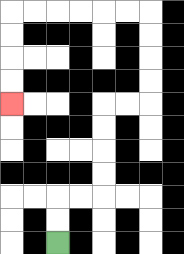{'start': '[2, 10]', 'end': '[0, 4]', 'path_directions': 'U,U,R,R,U,U,U,U,R,R,U,U,U,U,L,L,L,L,L,L,D,D,D,D', 'path_coordinates': '[[2, 10], [2, 9], [2, 8], [3, 8], [4, 8], [4, 7], [4, 6], [4, 5], [4, 4], [5, 4], [6, 4], [6, 3], [6, 2], [6, 1], [6, 0], [5, 0], [4, 0], [3, 0], [2, 0], [1, 0], [0, 0], [0, 1], [0, 2], [0, 3], [0, 4]]'}